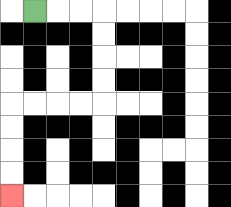{'start': '[1, 0]', 'end': '[0, 8]', 'path_directions': 'R,R,R,D,D,D,D,L,L,L,L,D,D,D,D', 'path_coordinates': '[[1, 0], [2, 0], [3, 0], [4, 0], [4, 1], [4, 2], [4, 3], [4, 4], [3, 4], [2, 4], [1, 4], [0, 4], [0, 5], [0, 6], [0, 7], [0, 8]]'}